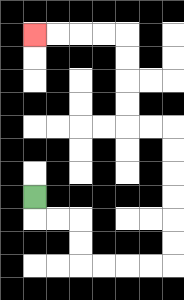{'start': '[1, 8]', 'end': '[1, 1]', 'path_directions': 'D,R,R,D,D,R,R,R,R,U,U,U,U,U,U,L,L,U,U,U,U,L,L,L,L', 'path_coordinates': '[[1, 8], [1, 9], [2, 9], [3, 9], [3, 10], [3, 11], [4, 11], [5, 11], [6, 11], [7, 11], [7, 10], [7, 9], [7, 8], [7, 7], [7, 6], [7, 5], [6, 5], [5, 5], [5, 4], [5, 3], [5, 2], [5, 1], [4, 1], [3, 1], [2, 1], [1, 1]]'}